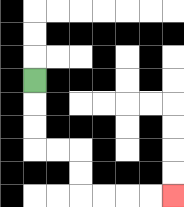{'start': '[1, 3]', 'end': '[7, 8]', 'path_directions': 'D,D,D,R,R,D,D,R,R,R,R', 'path_coordinates': '[[1, 3], [1, 4], [1, 5], [1, 6], [2, 6], [3, 6], [3, 7], [3, 8], [4, 8], [5, 8], [6, 8], [7, 8]]'}